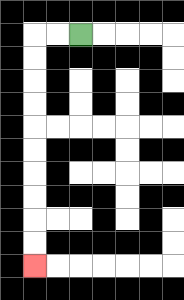{'start': '[3, 1]', 'end': '[1, 11]', 'path_directions': 'L,L,D,D,D,D,D,D,D,D,D,D', 'path_coordinates': '[[3, 1], [2, 1], [1, 1], [1, 2], [1, 3], [1, 4], [1, 5], [1, 6], [1, 7], [1, 8], [1, 9], [1, 10], [1, 11]]'}